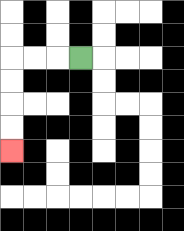{'start': '[3, 2]', 'end': '[0, 6]', 'path_directions': 'L,L,L,D,D,D,D', 'path_coordinates': '[[3, 2], [2, 2], [1, 2], [0, 2], [0, 3], [0, 4], [0, 5], [0, 6]]'}